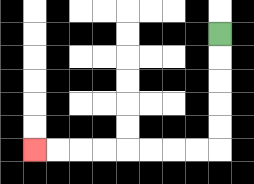{'start': '[9, 1]', 'end': '[1, 6]', 'path_directions': 'D,D,D,D,D,L,L,L,L,L,L,L,L', 'path_coordinates': '[[9, 1], [9, 2], [9, 3], [9, 4], [9, 5], [9, 6], [8, 6], [7, 6], [6, 6], [5, 6], [4, 6], [3, 6], [2, 6], [1, 6]]'}